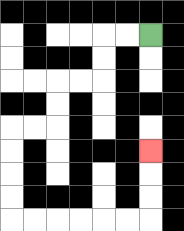{'start': '[6, 1]', 'end': '[6, 6]', 'path_directions': 'L,L,D,D,L,L,D,D,L,L,D,D,D,D,R,R,R,R,R,R,U,U,U', 'path_coordinates': '[[6, 1], [5, 1], [4, 1], [4, 2], [4, 3], [3, 3], [2, 3], [2, 4], [2, 5], [1, 5], [0, 5], [0, 6], [0, 7], [0, 8], [0, 9], [1, 9], [2, 9], [3, 9], [4, 9], [5, 9], [6, 9], [6, 8], [6, 7], [6, 6]]'}